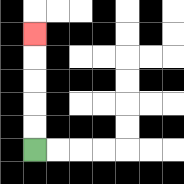{'start': '[1, 6]', 'end': '[1, 1]', 'path_directions': 'U,U,U,U,U', 'path_coordinates': '[[1, 6], [1, 5], [1, 4], [1, 3], [1, 2], [1, 1]]'}